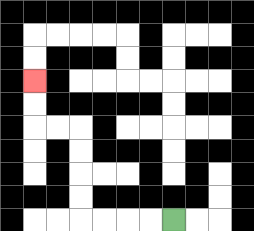{'start': '[7, 9]', 'end': '[1, 3]', 'path_directions': 'L,L,L,L,U,U,U,U,L,L,U,U', 'path_coordinates': '[[7, 9], [6, 9], [5, 9], [4, 9], [3, 9], [3, 8], [3, 7], [3, 6], [3, 5], [2, 5], [1, 5], [1, 4], [1, 3]]'}